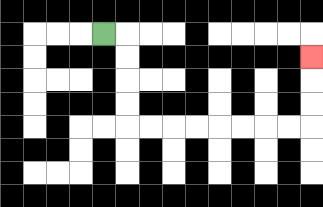{'start': '[4, 1]', 'end': '[13, 2]', 'path_directions': 'R,D,D,D,D,R,R,R,R,R,R,R,R,U,U,U', 'path_coordinates': '[[4, 1], [5, 1], [5, 2], [5, 3], [5, 4], [5, 5], [6, 5], [7, 5], [8, 5], [9, 5], [10, 5], [11, 5], [12, 5], [13, 5], [13, 4], [13, 3], [13, 2]]'}